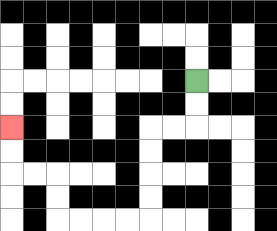{'start': '[8, 3]', 'end': '[0, 5]', 'path_directions': 'D,D,L,L,D,D,D,D,L,L,L,L,U,U,L,L,U,U', 'path_coordinates': '[[8, 3], [8, 4], [8, 5], [7, 5], [6, 5], [6, 6], [6, 7], [6, 8], [6, 9], [5, 9], [4, 9], [3, 9], [2, 9], [2, 8], [2, 7], [1, 7], [0, 7], [0, 6], [0, 5]]'}